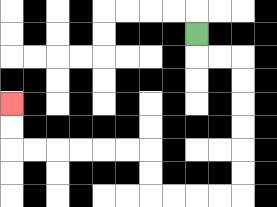{'start': '[8, 1]', 'end': '[0, 4]', 'path_directions': 'D,R,R,D,D,D,D,D,D,L,L,L,L,U,U,L,L,L,L,L,L,U,U', 'path_coordinates': '[[8, 1], [8, 2], [9, 2], [10, 2], [10, 3], [10, 4], [10, 5], [10, 6], [10, 7], [10, 8], [9, 8], [8, 8], [7, 8], [6, 8], [6, 7], [6, 6], [5, 6], [4, 6], [3, 6], [2, 6], [1, 6], [0, 6], [0, 5], [0, 4]]'}